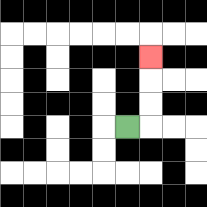{'start': '[5, 5]', 'end': '[6, 2]', 'path_directions': 'R,U,U,U', 'path_coordinates': '[[5, 5], [6, 5], [6, 4], [6, 3], [6, 2]]'}